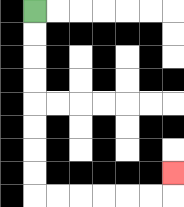{'start': '[1, 0]', 'end': '[7, 7]', 'path_directions': 'D,D,D,D,D,D,D,D,R,R,R,R,R,R,U', 'path_coordinates': '[[1, 0], [1, 1], [1, 2], [1, 3], [1, 4], [1, 5], [1, 6], [1, 7], [1, 8], [2, 8], [3, 8], [4, 8], [5, 8], [6, 8], [7, 8], [7, 7]]'}